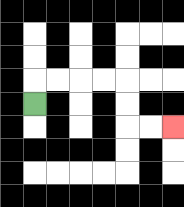{'start': '[1, 4]', 'end': '[7, 5]', 'path_directions': 'U,R,R,R,R,D,D,R,R', 'path_coordinates': '[[1, 4], [1, 3], [2, 3], [3, 3], [4, 3], [5, 3], [5, 4], [5, 5], [6, 5], [7, 5]]'}